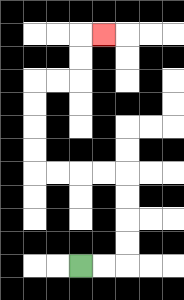{'start': '[3, 11]', 'end': '[4, 1]', 'path_directions': 'R,R,U,U,U,U,L,L,L,L,U,U,U,U,R,R,U,U,R', 'path_coordinates': '[[3, 11], [4, 11], [5, 11], [5, 10], [5, 9], [5, 8], [5, 7], [4, 7], [3, 7], [2, 7], [1, 7], [1, 6], [1, 5], [1, 4], [1, 3], [2, 3], [3, 3], [3, 2], [3, 1], [4, 1]]'}